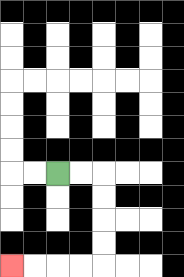{'start': '[2, 7]', 'end': '[0, 11]', 'path_directions': 'R,R,D,D,D,D,L,L,L,L', 'path_coordinates': '[[2, 7], [3, 7], [4, 7], [4, 8], [4, 9], [4, 10], [4, 11], [3, 11], [2, 11], [1, 11], [0, 11]]'}